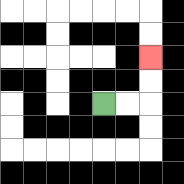{'start': '[4, 4]', 'end': '[6, 2]', 'path_directions': 'R,R,U,U', 'path_coordinates': '[[4, 4], [5, 4], [6, 4], [6, 3], [6, 2]]'}